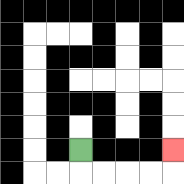{'start': '[3, 6]', 'end': '[7, 6]', 'path_directions': 'D,R,R,R,R,U', 'path_coordinates': '[[3, 6], [3, 7], [4, 7], [5, 7], [6, 7], [7, 7], [7, 6]]'}